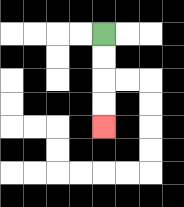{'start': '[4, 1]', 'end': '[4, 5]', 'path_directions': 'D,D,D,D', 'path_coordinates': '[[4, 1], [4, 2], [4, 3], [4, 4], [4, 5]]'}